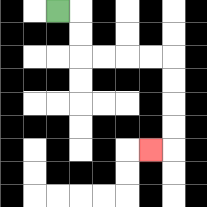{'start': '[2, 0]', 'end': '[6, 6]', 'path_directions': 'R,D,D,R,R,R,R,D,D,D,D,L', 'path_coordinates': '[[2, 0], [3, 0], [3, 1], [3, 2], [4, 2], [5, 2], [6, 2], [7, 2], [7, 3], [7, 4], [7, 5], [7, 6], [6, 6]]'}